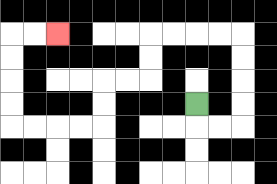{'start': '[8, 4]', 'end': '[2, 1]', 'path_directions': 'D,R,R,U,U,U,U,L,L,L,L,D,D,L,L,D,D,L,L,L,L,U,U,U,U,R,R', 'path_coordinates': '[[8, 4], [8, 5], [9, 5], [10, 5], [10, 4], [10, 3], [10, 2], [10, 1], [9, 1], [8, 1], [7, 1], [6, 1], [6, 2], [6, 3], [5, 3], [4, 3], [4, 4], [4, 5], [3, 5], [2, 5], [1, 5], [0, 5], [0, 4], [0, 3], [0, 2], [0, 1], [1, 1], [2, 1]]'}